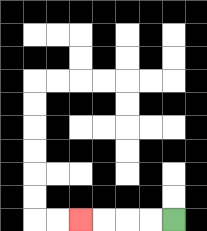{'start': '[7, 9]', 'end': '[3, 9]', 'path_directions': 'L,L,L,L', 'path_coordinates': '[[7, 9], [6, 9], [5, 9], [4, 9], [3, 9]]'}